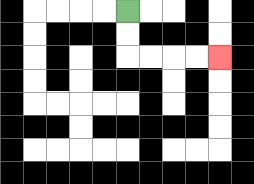{'start': '[5, 0]', 'end': '[9, 2]', 'path_directions': 'D,D,R,R,R,R', 'path_coordinates': '[[5, 0], [5, 1], [5, 2], [6, 2], [7, 2], [8, 2], [9, 2]]'}